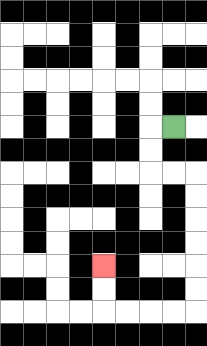{'start': '[7, 5]', 'end': '[4, 11]', 'path_directions': 'L,D,D,R,R,D,D,D,D,D,D,L,L,L,L,U,U', 'path_coordinates': '[[7, 5], [6, 5], [6, 6], [6, 7], [7, 7], [8, 7], [8, 8], [8, 9], [8, 10], [8, 11], [8, 12], [8, 13], [7, 13], [6, 13], [5, 13], [4, 13], [4, 12], [4, 11]]'}